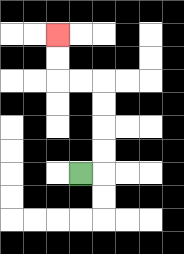{'start': '[3, 7]', 'end': '[2, 1]', 'path_directions': 'R,U,U,U,U,L,L,U,U', 'path_coordinates': '[[3, 7], [4, 7], [4, 6], [4, 5], [4, 4], [4, 3], [3, 3], [2, 3], [2, 2], [2, 1]]'}